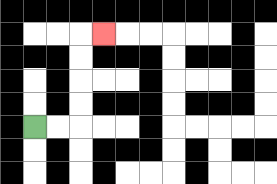{'start': '[1, 5]', 'end': '[4, 1]', 'path_directions': 'R,R,U,U,U,U,R', 'path_coordinates': '[[1, 5], [2, 5], [3, 5], [3, 4], [3, 3], [3, 2], [3, 1], [4, 1]]'}